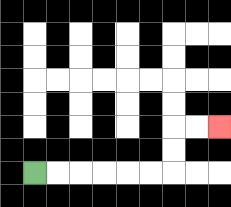{'start': '[1, 7]', 'end': '[9, 5]', 'path_directions': 'R,R,R,R,R,R,U,U,R,R', 'path_coordinates': '[[1, 7], [2, 7], [3, 7], [4, 7], [5, 7], [6, 7], [7, 7], [7, 6], [7, 5], [8, 5], [9, 5]]'}